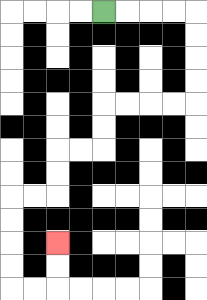{'start': '[4, 0]', 'end': '[2, 10]', 'path_directions': 'R,R,R,R,D,D,D,D,L,L,L,L,D,D,L,L,D,D,L,L,D,D,D,D,R,R,U,U', 'path_coordinates': '[[4, 0], [5, 0], [6, 0], [7, 0], [8, 0], [8, 1], [8, 2], [8, 3], [8, 4], [7, 4], [6, 4], [5, 4], [4, 4], [4, 5], [4, 6], [3, 6], [2, 6], [2, 7], [2, 8], [1, 8], [0, 8], [0, 9], [0, 10], [0, 11], [0, 12], [1, 12], [2, 12], [2, 11], [2, 10]]'}